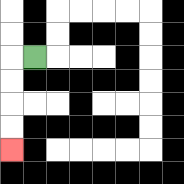{'start': '[1, 2]', 'end': '[0, 6]', 'path_directions': 'L,D,D,D,D', 'path_coordinates': '[[1, 2], [0, 2], [0, 3], [0, 4], [0, 5], [0, 6]]'}